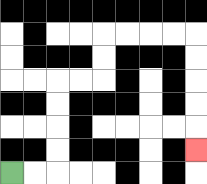{'start': '[0, 7]', 'end': '[8, 6]', 'path_directions': 'R,R,U,U,U,U,R,R,U,U,R,R,R,R,D,D,D,D,D', 'path_coordinates': '[[0, 7], [1, 7], [2, 7], [2, 6], [2, 5], [2, 4], [2, 3], [3, 3], [4, 3], [4, 2], [4, 1], [5, 1], [6, 1], [7, 1], [8, 1], [8, 2], [8, 3], [8, 4], [8, 5], [8, 6]]'}